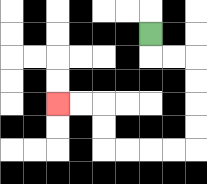{'start': '[6, 1]', 'end': '[2, 4]', 'path_directions': 'D,R,R,D,D,D,D,L,L,L,L,U,U,L,L', 'path_coordinates': '[[6, 1], [6, 2], [7, 2], [8, 2], [8, 3], [8, 4], [8, 5], [8, 6], [7, 6], [6, 6], [5, 6], [4, 6], [4, 5], [4, 4], [3, 4], [2, 4]]'}